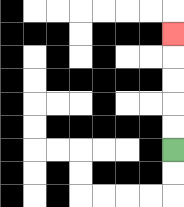{'start': '[7, 6]', 'end': '[7, 1]', 'path_directions': 'U,U,U,U,U', 'path_coordinates': '[[7, 6], [7, 5], [7, 4], [7, 3], [7, 2], [7, 1]]'}